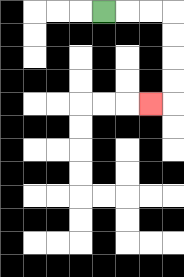{'start': '[4, 0]', 'end': '[6, 4]', 'path_directions': 'R,R,R,D,D,D,D,L', 'path_coordinates': '[[4, 0], [5, 0], [6, 0], [7, 0], [7, 1], [7, 2], [7, 3], [7, 4], [6, 4]]'}